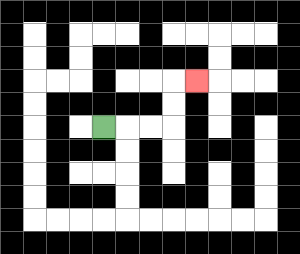{'start': '[4, 5]', 'end': '[8, 3]', 'path_directions': 'R,R,R,U,U,R', 'path_coordinates': '[[4, 5], [5, 5], [6, 5], [7, 5], [7, 4], [7, 3], [8, 3]]'}